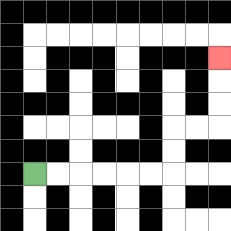{'start': '[1, 7]', 'end': '[9, 2]', 'path_directions': 'R,R,R,R,R,R,U,U,R,R,U,U,U', 'path_coordinates': '[[1, 7], [2, 7], [3, 7], [4, 7], [5, 7], [6, 7], [7, 7], [7, 6], [7, 5], [8, 5], [9, 5], [9, 4], [9, 3], [9, 2]]'}